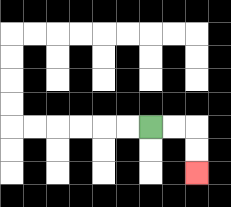{'start': '[6, 5]', 'end': '[8, 7]', 'path_directions': 'R,R,D,D', 'path_coordinates': '[[6, 5], [7, 5], [8, 5], [8, 6], [8, 7]]'}